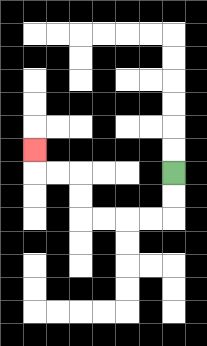{'start': '[7, 7]', 'end': '[1, 6]', 'path_directions': 'D,D,L,L,L,L,U,U,L,L,U', 'path_coordinates': '[[7, 7], [7, 8], [7, 9], [6, 9], [5, 9], [4, 9], [3, 9], [3, 8], [3, 7], [2, 7], [1, 7], [1, 6]]'}